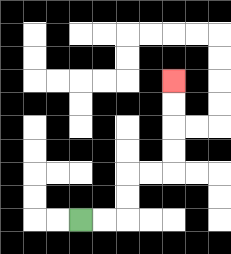{'start': '[3, 9]', 'end': '[7, 3]', 'path_directions': 'R,R,U,U,R,R,U,U,U,U', 'path_coordinates': '[[3, 9], [4, 9], [5, 9], [5, 8], [5, 7], [6, 7], [7, 7], [7, 6], [7, 5], [7, 4], [7, 3]]'}